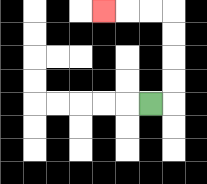{'start': '[6, 4]', 'end': '[4, 0]', 'path_directions': 'R,U,U,U,U,L,L,L', 'path_coordinates': '[[6, 4], [7, 4], [7, 3], [7, 2], [7, 1], [7, 0], [6, 0], [5, 0], [4, 0]]'}